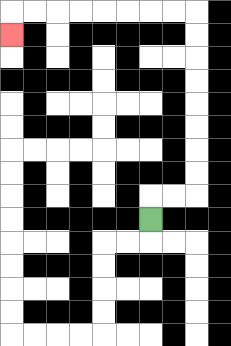{'start': '[6, 9]', 'end': '[0, 1]', 'path_directions': 'U,R,R,U,U,U,U,U,U,U,U,L,L,L,L,L,L,L,L,D', 'path_coordinates': '[[6, 9], [6, 8], [7, 8], [8, 8], [8, 7], [8, 6], [8, 5], [8, 4], [8, 3], [8, 2], [8, 1], [8, 0], [7, 0], [6, 0], [5, 0], [4, 0], [3, 0], [2, 0], [1, 0], [0, 0], [0, 1]]'}